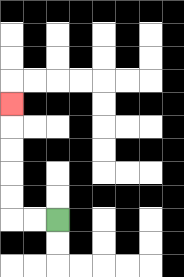{'start': '[2, 9]', 'end': '[0, 4]', 'path_directions': 'L,L,U,U,U,U,U', 'path_coordinates': '[[2, 9], [1, 9], [0, 9], [0, 8], [0, 7], [0, 6], [0, 5], [0, 4]]'}